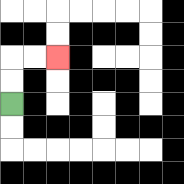{'start': '[0, 4]', 'end': '[2, 2]', 'path_directions': 'U,U,R,R', 'path_coordinates': '[[0, 4], [0, 3], [0, 2], [1, 2], [2, 2]]'}